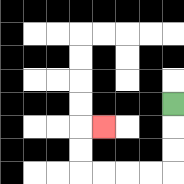{'start': '[7, 4]', 'end': '[4, 5]', 'path_directions': 'D,D,D,L,L,L,L,U,U,R', 'path_coordinates': '[[7, 4], [7, 5], [7, 6], [7, 7], [6, 7], [5, 7], [4, 7], [3, 7], [3, 6], [3, 5], [4, 5]]'}